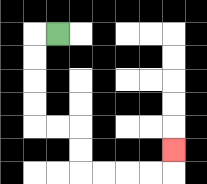{'start': '[2, 1]', 'end': '[7, 6]', 'path_directions': 'L,D,D,D,D,R,R,D,D,R,R,R,R,U', 'path_coordinates': '[[2, 1], [1, 1], [1, 2], [1, 3], [1, 4], [1, 5], [2, 5], [3, 5], [3, 6], [3, 7], [4, 7], [5, 7], [6, 7], [7, 7], [7, 6]]'}